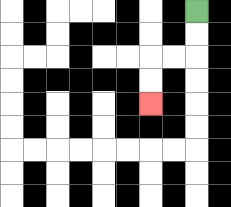{'start': '[8, 0]', 'end': '[6, 4]', 'path_directions': 'D,D,L,L,D,D', 'path_coordinates': '[[8, 0], [8, 1], [8, 2], [7, 2], [6, 2], [6, 3], [6, 4]]'}